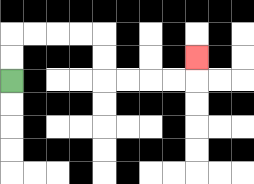{'start': '[0, 3]', 'end': '[8, 2]', 'path_directions': 'U,U,R,R,R,R,D,D,R,R,R,R,U', 'path_coordinates': '[[0, 3], [0, 2], [0, 1], [1, 1], [2, 1], [3, 1], [4, 1], [4, 2], [4, 3], [5, 3], [6, 3], [7, 3], [8, 3], [8, 2]]'}